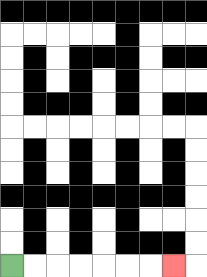{'start': '[0, 11]', 'end': '[7, 11]', 'path_directions': 'R,R,R,R,R,R,R', 'path_coordinates': '[[0, 11], [1, 11], [2, 11], [3, 11], [4, 11], [5, 11], [6, 11], [7, 11]]'}